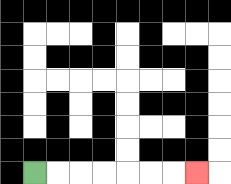{'start': '[1, 7]', 'end': '[8, 7]', 'path_directions': 'R,R,R,R,R,R,R', 'path_coordinates': '[[1, 7], [2, 7], [3, 7], [4, 7], [5, 7], [6, 7], [7, 7], [8, 7]]'}